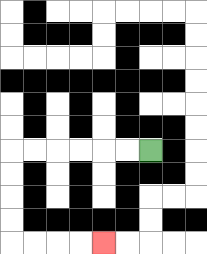{'start': '[6, 6]', 'end': '[4, 10]', 'path_directions': 'L,L,L,L,L,L,D,D,D,D,R,R,R,R', 'path_coordinates': '[[6, 6], [5, 6], [4, 6], [3, 6], [2, 6], [1, 6], [0, 6], [0, 7], [0, 8], [0, 9], [0, 10], [1, 10], [2, 10], [3, 10], [4, 10]]'}